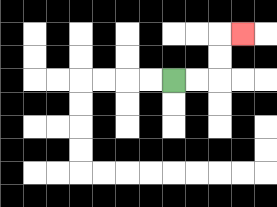{'start': '[7, 3]', 'end': '[10, 1]', 'path_directions': 'R,R,U,U,R', 'path_coordinates': '[[7, 3], [8, 3], [9, 3], [9, 2], [9, 1], [10, 1]]'}